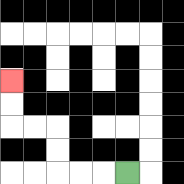{'start': '[5, 7]', 'end': '[0, 3]', 'path_directions': 'L,L,L,U,U,L,L,U,U', 'path_coordinates': '[[5, 7], [4, 7], [3, 7], [2, 7], [2, 6], [2, 5], [1, 5], [0, 5], [0, 4], [0, 3]]'}